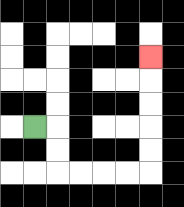{'start': '[1, 5]', 'end': '[6, 2]', 'path_directions': 'R,D,D,R,R,R,R,U,U,U,U,U', 'path_coordinates': '[[1, 5], [2, 5], [2, 6], [2, 7], [3, 7], [4, 7], [5, 7], [6, 7], [6, 6], [6, 5], [6, 4], [6, 3], [6, 2]]'}